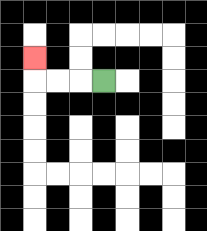{'start': '[4, 3]', 'end': '[1, 2]', 'path_directions': 'L,L,L,U', 'path_coordinates': '[[4, 3], [3, 3], [2, 3], [1, 3], [1, 2]]'}